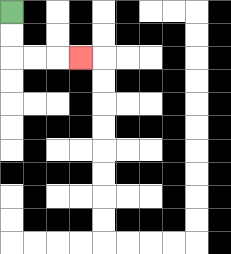{'start': '[0, 0]', 'end': '[3, 2]', 'path_directions': 'D,D,R,R,R', 'path_coordinates': '[[0, 0], [0, 1], [0, 2], [1, 2], [2, 2], [3, 2]]'}